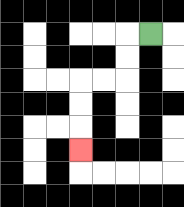{'start': '[6, 1]', 'end': '[3, 6]', 'path_directions': 'L,D,D,L,L,D,D,D', 'path_coordinates': '[[6, 1], [5, 1], [5, 2], [5, 3], [4, 3], [3, 3], [3, 4], [3, 5], [3, 6]]'}